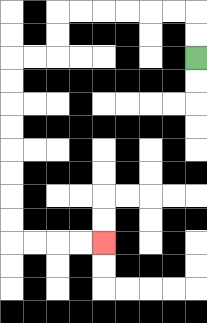{'start': '[8, 2]', 'end': '[4, 10]', 'path_directions': 'U,U,L,L,L,L,L,L,D,D,L,L,D,D,D,D,D,D,D,D,R,R,R,R', 'path_coordinates': '[[8, 2], [8, 1], [8, 0], [7, 0], [6, 0], [5, 0], [4, 0], [3, 0], [2, 0], [2, 1], [2, 2], [1, 2], [0, 2], [0, 3], [0, 4], [0, 5], [0, 6], [0, 7], [0, 8], [0, 9], [0, 10], [1, 10], [2, 10], [3, 10], [4, 10]]'}